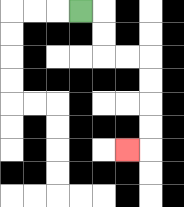{'start': '[3, 0]', 'end': '[5, 6]', 'path_directions': 'R,D,D,R,R,D,D,D,D,L', 'path_coordinates': '[[3, 0], [4, 0], [4, 1], [4, 2], [5, 2], [6, 2], [6, 3], [6, 4], [6, 5], [6, 6], [5, 6]]'}